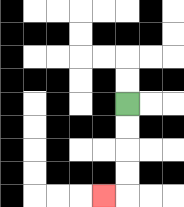{'start': '[5, 4]', 'end': '[4, 8]', 'path_directions': 'D,D,D,D,L', 'path_coordinates': '[[5, 4], [5, 5], [5, 6], [5, 7], [5, 8], [4, 8]]'}